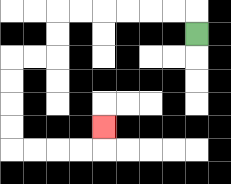{'start': '[8, 1]', 'end': '[4, 5]', 'path_directions': 'U,L,L,L,L,L,L,D,D,L,L,D,D,D,D,R,R,R,R,U', 'path_coordinates': '[[8, 1], [8, 0], [7, 0], [6, 0], [5, 0], [4, 0], [3, 0], [2, 0], [2, 1], [2, 2], [1, 2], [0, 2], [0, 3], [0, 4], [0, 5], [0, 6], [1, 6], [2, 6], [3, 6], [4, 6], [4, 5]]'}